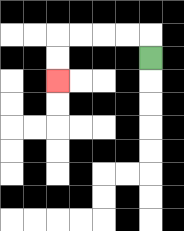{'start': '[6, 2]', 'end': '[2, 3]', 'path_directions': 'U,L,L,L,L,D,D', 'path_coordinates': '[[6, 2], [6, 1], [5, 1], [4, 1], [3, 1], [2, 1], [2, 2], [2, 3]]'}